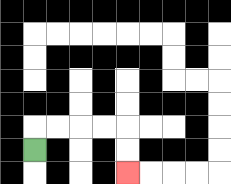{'start': '[1, 6]', 'end': '[5, 7]', 'path_directions': 'U,R,R,R,R,D,D', 'path_coordinates': '[[1, 6], [1, 5], [2, 5], [3, 5], [4, 5], [5, 5], [5, 6], [5, 7]]'}